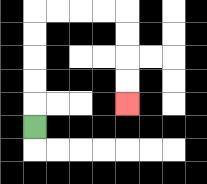{'start': '[1, 5]', 'end': '[5, 4]', 'path_directions': 'U,U,U,U,U,R,R,R,R,D,D,D,D', 'path_coordinates': '[[1, 5], [1, 4], [1, 3], [1, 2], [1, 1], [1, 0], [2, 0], [3, 0], [4, 0], [5, 0], [5, 1], [5, 2], [5, 3], [5, 4]]'}